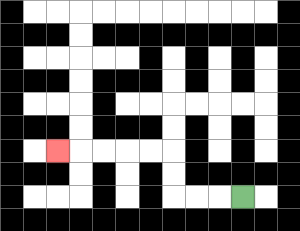{'start': '[10, 8]', 'end': '[2, 6]', 'path_directions': 'L,L,L,U,U,L,L,L,L,L', 'path_coordinates': '[[10, 8], [9, 8], [8, 8], [7, 8], [7, 7], [7, 6], [6, 6], [5, 6], [4, 6], [3, 6], [2, 6]]'}